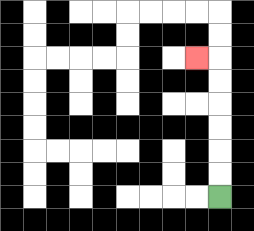{'start': '[9, 8]', 'end': '[8, 2]', 'path_directions': 'U,U,U,U,U,U,L', 'path_coordinates': '[[9, 8], [9, 7], [9, 6], [9, 5], [9, 4], [9, 3], [9, 2], [8, 2]]'}